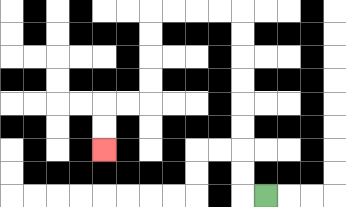{'start': '[11, 8]', 'end': '[4, 6]', 'path_directions': 'L,U,U,U,U,U,U,U,U,L,L,L,L,D,D,D,D,L,L,D,D', 'path_coordinates': '[[11, 8], [10, 8], [10, 7], [10, 6], [10, 5], [10, 4], [10, 3], [10, 2], [10, 1], [10, 0], [9, 0], [8, 0], [7, 0], [6, 0], [6, 1], [6, 2], [6, 3], [6, 4], [5, 4], [4, 4], [4, 5], [4, 6]]'}